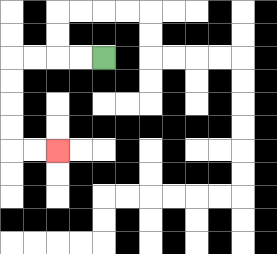{'start': '[4, 2]', 'end': '[2, 6]', 'path_directions': 'L,L,L,L,D,D,D,D,R,R', 'path_coordinates': '[[4, 2], [3, 2], [2, 2], [1, 2], [0, 2], [0, 3], [0, 4], [0, 5], [0, 6], [1, 6], [2, 6]]'}